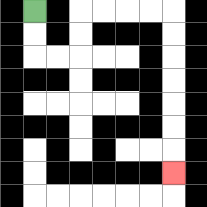{'start': '[1, 0]', 'end': '[7, 7]', 'path_directions': 'D,D,R,R,U,U,R,R,R,R,D,D,D,D,D,D,D', 'path_coordinates': '[[1, 0], [1, 1], [1, 2], [2, 2], [3, 2], [3, 1], [3, 0], [4, 0], [5, 0], [6, 0], [7, 0], [7, 1], [7, 2], [7, 3], [7, 4], [7, 5], [7, 6], [7, 7]]'}